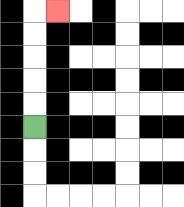{'start': '[1, 5]', 'end': '[2, 0]', 'path_directions': 'U,U,U,U,U,R', 'path_coordinates': '[[1, 5], [1, 4], [1, 3], [1, 2], [1, 1], [1, 0], [2, 0]]'}